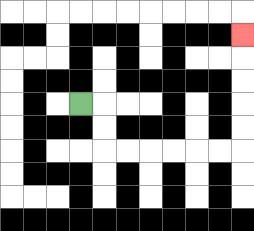{'start': '[3, 4]', 'end': '[10, 1]', 'path_directions': 'R,D,D,R,R,R,R,R,R,U,U,U,U,U', 'path_coordinates': '[[3, 4], [4, 4], [4, 5], [4, 6], [5, 6], [6, 6], [7, 6], [8, 6], [9, 6], [10, 6], [10, 5], [10, 4], [10, 3], [10, 2], [10, 1]]'}